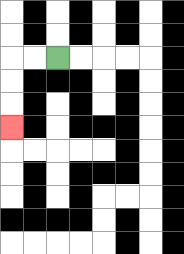{'start': '[2, 2]', 'end': '[0, 5]', 'path_directions': 'L,L,D,D,D', 'path_coordinates': '[[2, 2], [1, 2], [0, 2], [0, 3], [0, 4], [0, 5]]'}